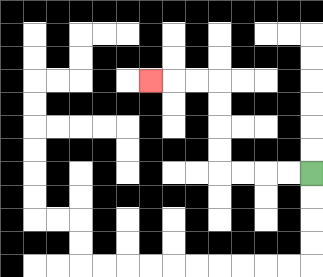{'start': '[13, 7]', 'end': '[6, 3]', 'path_directions': 'L,L,L,L,U,U,U,U,L,L,L', 'path_coordinates': '[[13, 7], [12, 7], [11, 7], [10, 7], [9, 7], [9, 6], [9, 5], [9, 4], [9, 3], [8, 3], [7, 3], [6, 3]]'}